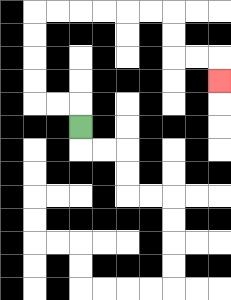{'start': '[3, 5]', 'end': '[9, 3]', 'path_directions': 'U,L,L,U,U,U,U,R,R,R,R,R,R,D,D,R,R,D', 'path_coordinates': '[[3, 5], [3, 4], [2, 4], [1, 4], [1, 3], [1, 2], [1, 1], [1, 0], [2, 0], [3, 0], [4, 0], [5, 0], [6, 0], [7, 0], [7, 1], [7, 2], [8, 2], [9, 2], [9, 3]]'}